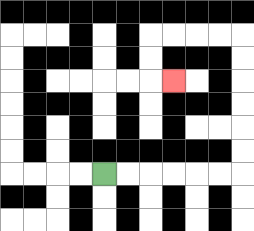{'start': '[4, 7]', 'end': '[7, 3]', 'path_directions': 'R,R,R,R,R,R,U,U,U,U,U,U,L,L,L,L,D,D,R', 'path_coordinates': '[[4, 7], [5, 7], [6, 7], [7, 7], [8, 7], [9, 7], [10, 7], [10, 6], [10, 5], [10, 4], [10, 3], [10, 2], [10, 1], [9, 1], [8, 1], [7, 1], [6, 1], [6, 2], [6, 3], [7, 3]]'}